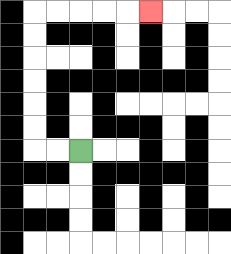{'start': '[3, 6]', 'end': '[6, 0]', 'path_directions': 'L,L,U,U,U,U,U,U,R,R,R,R,R', 'path_coordinates': '[[3, 6], [2, 6], [1, 6], [1, 5], [1, 4], [1, 3], [1, 2], [1, 1], [1, 0], [2, 0], [3, 0], [4, 0], [5, 0], [6, 0]]'}